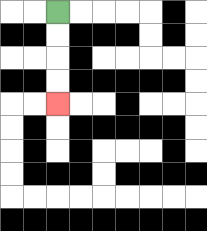{'start': '[2, 0]', 'end': '[2, 4]', 'path_directions': 'D,D,D,D', 'path_coordinates': '[[2, 0], [2, 1], [2, 2], [2, 3], [2, 4]]'}